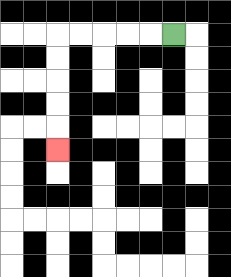{'start': '[7, 1]', 'end': '[2, 6]', 'path_directions': 'L,L,L,L,L,D,D,D,D,D', 'path_coordinates': '[[7, 1], [6, 1], [5, 1], [4, 1], [3, 1], [2, 1], [2, 2], [2, 3], [2, 4], [2, 5], [2, 6]]'}